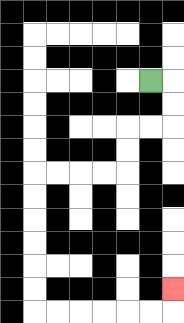{'start': '[6, 3]', 'end': '[7, 12]', 'path_directions': 'R,D,D,L,L,D,D,L,L,L,L,D,D,D,D,D,D,R,R,R,R,R,R,U', 'path_coordinates': '[[6, 3], [7, 3], [7, 4], [7, 5], [6, 5], [5, 5], [5, 6], [5, 7], [4, 7], [3, 7], [2, 7], [1, 7], [1, 8], [1, 9], [1, 10], [1, 11], [1, 12], [1, 13], [2, 13], [3, 13], [4, 13], [5, 13], [6, 13], [7, 13], [7, 12]]'}